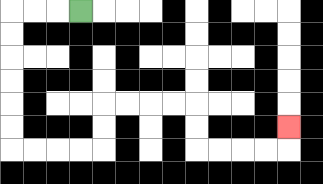{'start': '[3, 0]', 'end': '[12, 5]', 'path_directions': 'L,L,L,D,D,D,D,D,D,R,R,R,R,U,U,R,R,R,R,D,D,R,R,R,R,U', 'path_coordinates': '[[3, 0], [2, 0], [1, 0], [0, 0], [0, 1], [0, 2], [0, 3], [0, 4], [0, 5], [0, 6], [1, 6], [2, 6], [3, 6], [4, 6], [4, 5], [4, 4], [5, 4], [6, 4], [7, 4], [8, 4], [8, 5], [8, 6], [9, 6], [10, 6], [11, 6], [12, 6], [12, 5]]'}